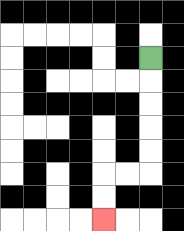{'start': '[6, 2]', 'end': '[4, 9]', 'path_directions': 'D,D,D,D,D,L,L,D,D', 'path_coordinates': '[[6, 2], [6, 3], [6, 4], [6, 5], [6, 6], [6, 7], [5, 7], [4, 7], [4, 8], [4, 9]]'}